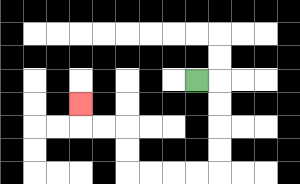{'start': '[8, 3]', 'end': '[3, 4]', 'path_directions': 'R,D,D,D,D,L,L,L,L,U,U,L,L,U', 'path_coordinates': '[[8, 3], [9, 3], [9, 4], [9, 5], [9, 6], [9, 7], [8, 7], [7, 7], [6, 7], [5, 7], [5, 6], [5, 5], [4, 5], [3, 5], [3, 4]]'}